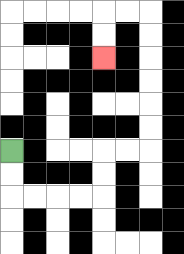{'start': '[0, 6]', 'end': '[4, 2]', 'path_directions': 'D,D,R,R,R,R,U,U,R,R,U,U,U,U,U,U,L,L,D,D', 'path_coordinates': '[[0, 6], [0, 7], [0, 8], [1, 8], [2, 8], [3, 8], [4, 8], [4, 7], [4, 6], [5, 6], [6, 6], [6, 5], [6, 4], [6, 3], [6, 2], [6, 1], [6, 0], [5, 0], [4, 0], [4, 1], [4, 2]]'}